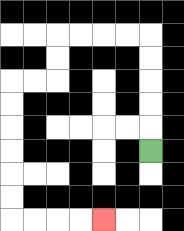{'start': '[6, 6]', 'end': '[4, 9]', 'path_directions': 'U,U,U,U,U,L,L,L,L,D,D,L,L,D,D,D,D,D,D,R,R,R,R', 'path_coordinates': '[[6, 6], [6, 5], [6, 4], [6, 3], [6, 2], [6, 1], [5, 1], [4, 1], [3, 1], [2, 1], [2, 2], [2, 3], [1, 3], [0, 3], [0, 4], [0, 5], [0, 6], [0, 7], [0, 8], [0, 9], [1, 9], [2, 9], [3, 9], [4, 9]]'}